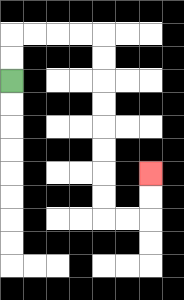{'start': '[0, 3]', 'end': '[6, 7]', 'path_directions': 'U,U,R,R,R,R,D,D,D,D,D,D,D,D,R,R,U,U', 'path_coordinates': '[[0, 3], [0, 2], [0, 1], [1, 1], [2, 1], [3, 1], [4, 1], [4, 2], [4, 3], [4, 4], [4, 5], [4, 6], [4, 7], [4, 8], [4, 9], [5, 9], [6, 9], [6, 8], [6, 7]]'}